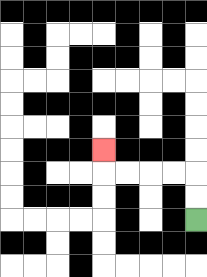{'start': '[8, 9]', 'end': '[4, 6]', 'path_directions': 'U,U,L,L,L,L,U', 'path_coordinates': '[[8, 9], [8, 8], [8, 7], [7, 7], [6, 7], [5, 7], [4, 7], [4, 6]]'}